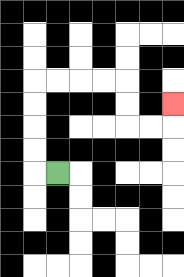{'start': '[2, 7]', 'end': '[7, 4]', 'path_directions': 'L,U,U,U,U,R,R,R,R,D,D,R,R,U', 'path_coordinates': '[[2, 7], [1, 7], [1, 6], [1, 5], [1, 4], [1, 3], [2, 3], [3, 3], [4, 3], [5, 3], [5, 4], [5, 5], [6, 5], [7, 5], [7, 4]]'}